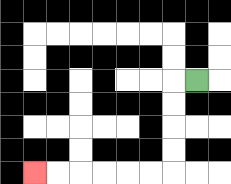{'start': '[8, 3]', 'end': '[1, 7]', 'path_directions': 'L,D,D,D,D,L,L,L,L,L,L', 'path_coordinates': '[[8, 3], [7, 3], [7, 4], [7, 5], [7, 6], [7, 7], [6, 7], [5, 7], [4, 7], [3, 7], [2, 7], [1, 7]]'}